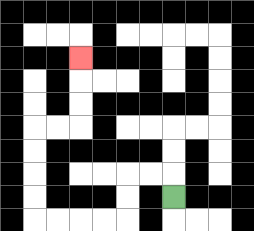{'start': '[7, 8]', 'end': '[3, 2]', 'path_directions': 'U,L,L,D,D,L,L,L,L,U,U,U,U,R,R,U,U,U', 'path_coordinates': '[[7, 8], [7, 7], [6, 7], [5, 7], [5, 8], [5, 9], [4, 9], [3, 9], [2, 9], [1, 9], [1, 8], [1, 7], [1, 6], [1, 5], [2, 5], [3, 5], [3, 4], [3, 3], [3, 2]]'}